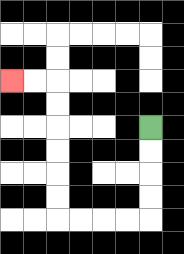{'start': '[6, 5]', 'end': '[0, 3]', 'path_directions': 'D,D,D,D,L,L,L,L,U,U,U,U,U,U,L,L', 'path_coordinates': '[[6, 5], [6, 6], [6, 7], [6, 8], [6, 9], [5, 9], [4, 9], [3, 9], [2, 9], [2, 8], [2, 7], [2, 6], [2, 5], [2, 4], [2, 3], [1, 3], [0, 3]]'}